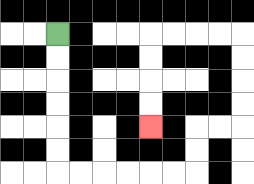{'start': '[2, 1]', 'end': '[6, 5]', 'path_directions': 'D,D,D,D,D,D,R,R,R,R,R,R,U,U,R,R,U,U,U,U,L,L,L,L,D,D,D,D', 'path_coordinates': '[[2, 1], [2, 2], [2, 3], [2, 4], [2, 5], [2, 6], [2, 7], [3, 7], [4, 7], [5, 7], [6, 7], [7, 7], [8, 7], [8, 6], [8, 5], [9, 5], [10, 5], [10, 4], [10, 3], [10, 2], [10, 1], [9, 1], [8, 1], [7, 1], [6, 1], [6, 2], [6, 3], [6, 4], [6, 5]]'}